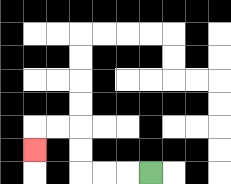{'start': '[6, 7]', 'end': '[1, 6]', 'path_directions': 'L,L,L,U,U,L,L,D', 'path_coordinates': '[[6, 7], [5, 7], [4, 7], [3, 7], [3, 6], [3, 5], [2, 5], [1, 5], [1, 6]]'}